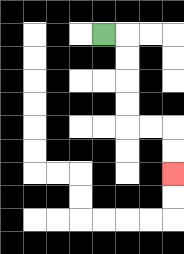{'start': '[4, 1]', 'end': '[7, 7]', 'path_directions': 'R,D,D,D,D,R,R,D,D', 'path_coordinates': '[[4, 1], [5, 1], [5, 2], [5, 3], [5, 4], [5, 5], [6, 5], [7, 5], [7, 6], [7, 7]]'}